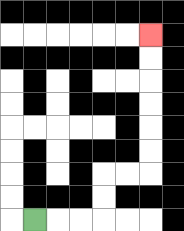{'start': '[1, 9]', 'end': '[6, 1]', 'path_directions': 'R,R,R,U,U,R,R,U,U,U,U,U,U', 'path_coordinates': '[[1, 9], [2, 9], [3, 9], [4, 9], [4, 8], [4, 7], [5, 7], [6, 7], [6, 6], [6, 5], [6, 4], [6, 3], [6, 2], [6, 1]]'}